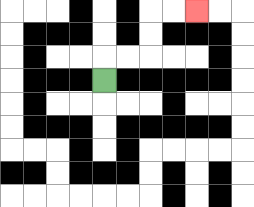{'start': '[4, 3]', 'end': '[8, 0]', 'path_directions': 'U,R,R,U,U,R,R', 'path_coordinates': '[[4, 3], [4, 2], [5, 2], [6, 2], [6, 1], [6, 0], [7, 0], [8, 0]]'}